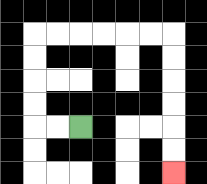{'start': '[3, 5]', 'end': '[7, 7]', 'path_directions': 'L,L,U,U,U,U,R,R,R,R,R,R,D,D,D,D,D,D', 'path_coordinates': '[[3, 5], [2, 5], [1, 5], [1, 4], [1, 3], [1, 2], [1, 1], [2, 1], [3, 1], [4, 1], [5, 1], [6, 1], [7, 1], [7, 2], [7, 3], [7, 4], [7, 5], [7, 6], [7, 7]]'}